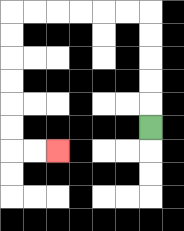{'start': '[6, 5]', 'end': '[2, 6]', 'path_directions': 'U,U,U,U,U,L,L,L,L,L,L,D,D,D,D,D,D,R,R', 'path_coordinates': '[[6, 5], [6, 4], [6, 3], [6, 2], [6, 1], [6, 0], [5, 0], [4, 0], [3, 0], [2, 0], [1, 0], [0, 0], [0, 1], [0, 2], [0, 3], [0, 4], [0, 5], [0, 6], [1, 6], [2, 6]]'}